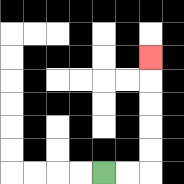{'start': '[4, 7]', 'end': '[6, 2]', 'path_directions': 'R,R,U,U,U,U,U', 'path_coordinates': '[[4, 7], [5, 7], [6, 7], [6, 6], [6, 5], [6, 4], [6, 3], [6, 2]]'}